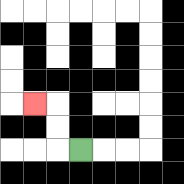{'start': '[3, 6]', 'end': '[1, 4]', 'path_directions': 'L,U,U,L', 'path_coordinates': '[[3, 6], [2, 6], [2, 5], [2, 4], [1, 4]]'}